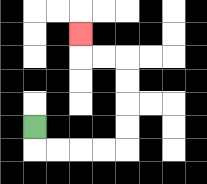{'start': '[1, 5]', 'end': '[3, 1]', 'path_directions': 'D,R,R,R,R,U,U,U,U,L,L,U', 'path_coordinates': '[[1, 5], [1, 6], [2, 6], [3, 6], [4, 6], [5, 6], [5, 5], [5, 4], [5, 3], [5, 2], [4, 2], [3, 2], [3, 1]]'}